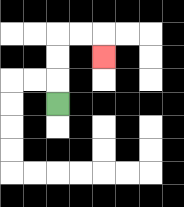{'start': '[2, 4]', 'end': '[4, 2]', 'path_directions': 'U,U,U,R,R,D', 'path_coordinates': '[[2, 4], [2, 3], [2, 2], [2, 1], [3, 1], [4, 1], [4, 2]]'}